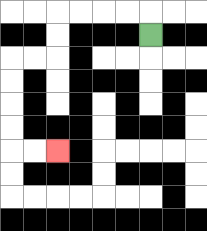{'start': '[6, 1]', 'end': '[2, 6]', 'path_directions': 'U,L,L,L,L,D,D,L,L,D,D,D,D,R,R', 'path_coordinates': '[[6, 1], [6, 0], [5, 0], [4, 0], [3, 0], [2, 0], [2, 1], [2, 2], [1, 2], [0, 2], [0, 3], [0, 4], [0, 5], [0, 6], [1, 6], [2, 6]]'}